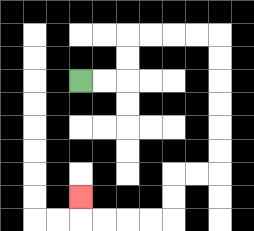{'start': '[3, 3]', 'end': '[3, 8]', 'path_directions': 'R,R,U,U,R,R,R,R,D,D,D,D,D,D,L,L,D,D,L,L,L,L,U', 'path_coordinates': '[[3, 3], [4, 3], [5, 3], [5, 2], [5, 1], [6, 1], [7, 1], [8, 1], [9, 1], [9, 2], [9, 3], [9, 4], [9, 5], [9, 6], [9, 7], [8, 7], [7, 7], [7, 8], [7, 9], [6, 9], [5, 9], [4, 9], [3, 9], [3, 8]]'}